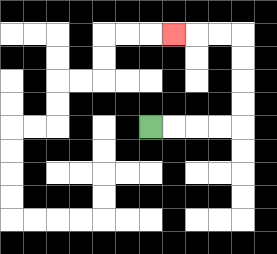{'start': '[6, 5]', 'end': '[7, 1]', 'path_directions': 'R,R,R,R,U,U,U,U,L,L,L', 'path_coordinates': '[[6, 5], [7, 5], [8, 5], [9, 5], [10, 5], [10, 4], [10, 3], [10, 2], [10, 1], [9, 1], [8, 1], [7, 1]]'}